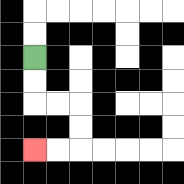{'start': '[1, 2]', 'end': '[1, 6]', 'path_directions': 'D,D,R,R,D,D,L,L', 'path_coordinates': '[[1, 2], [1, 3], [1, 4], [2, 4], [3, 4], [3, 5], [3, 6], [2, 6], [1, 6]]'}